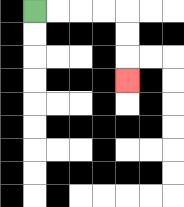{'start': '[1, 0]', 'end': '[5, 3]', 'path_directions': 'R,R,R,R,D,D,D', 'path_coordinates': '[[1, 0], [2, 0], [3, 0], [4, 0], [5, 0], [5, 1], [5, 2], [5, 3]]'}